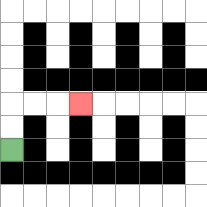{'start': '[0, 6]', 'end': '[3, 4]', 'path_directions': 'U,U,R,R,R', 'path_coordinates': '[[0, 6], [0, 5], [0, 4], [1, 4], [2, 4], [3, 4]]'}